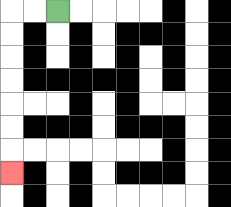{'start': '[2, 0]', 'end': '[0, 7]', 'path_directions': 'L,L,D,D,D,D,D,D,D', 'path_coordinates': '[[2, 0], [1, 0], [0, 0], [0, 1], [0, 2], [0, 3], [0, 4], [0, 5], [0, 6], [0, 7]]'}